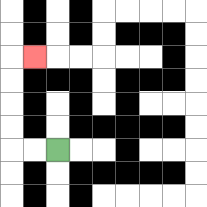{'start': '[2, 6]', 'end': '[1, 2]', 'path_directions': 'L,L,U,U,U,U,R', 'path_coordinates': '[[2, 6], [1, 6], [0, 6], [0, 5], [0, 4], [0, 3], [0, 2], [1, 2]]'}